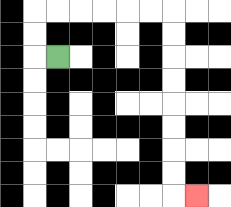{'start': '[2, 2]', 'end': '[8, 8]', 'path_directions': 'L,U,U,R,R,R,R,R,R,D,D,D,D,D,D,D,D,R', 'path_coordinates': '[[2, 2], [1, 2], [1, 1], [1, 0], [2, 0], [3, 0], [4, 0], [5, 0], [6, 0], [7, 0], [7, 1], [7, 2], [7, 3], [7, 4], [7, 5], [7, 6], [7, 7], [7, 8], [8, 8]]'}